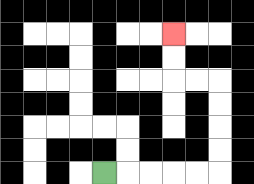{'start': '[4, 7]', 'end': '[7, 1]', 'path_directions': 'R,R,R,R,R,U,U,U,U,L,L,U,U', 'path_coordinates': '[[4, 7], [5, 7], [6, 7], [7, 7], [8, 7], [9, 7], [9, 6], [9, 5], [9, 4], [9, 3], [8, 3], [7, 3], [7, 2], [7, 1]]'}